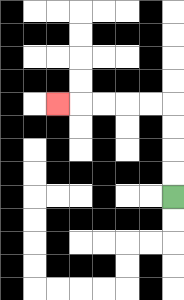{'start': '[7, 8]', 'end': '[2, 4]', 'path_directions': 'U,U,U,U,L,L,L,L,L', 'path_coordinates': '[[7, 8], [7, 7], [7, 6], [7, 5], [7, 4], [6, 4], [5, 4], [4, 4], [3, 4], [2, 4]]'}